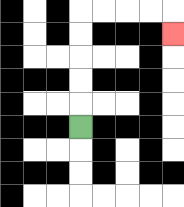{'start': '[3, 5]', 'end': '[7, 1]', 'path_directions': 'U,U,U,U,U,R,R,R,R,D', 'path_coordinates': '[[3, 5], [3, 4], [3, 3], [3, 2], [3, 1], [3, 0], [4, 0], [5, 0], [6, 0], [7, 0], [7, 1]]'}